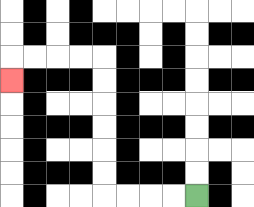{'start': '[8, 8]', 'end': '[0, 3]', 'path_directions': 'L,L,L,L,U,U,U,U,U,U,L,L,L,L,D', 'path_coordinates': '[[8, 8], [7, 8], [6, 8], [5, 8], [4, 8], [4, 7], [4, 6], [4, 5], [4, 4], [4, 3], [4, 2], [3, 2], [2, 2], [1, 2], [0, 2], [0, 3]]'}